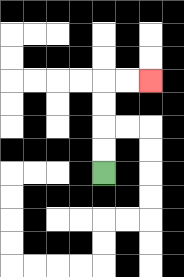{'start': '[4, 7]', 'end': '[6, 3]', 'path_directions': 'U,U,U,U,R,R', 'path_coordinates': '[[4, 7], [4, 6], [4, 5], [4, 4], [4, 3], [5, 3], [6, 3]]'}